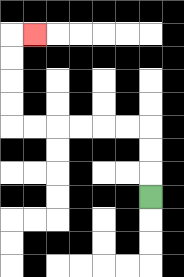{'start': '[6, 8]', 'end': '[1, 1]', 'path_directions': 'U,U,U,L,L,L,L,L,L,U,U,U,U,R', 'path_coordinates': '[[6, 8], [6, 7], [6, 6], [6, 5], [5, 5], [4, 5], [3, 5], [2, 5], [1, 5], [0, 5], [0, 4], [0, 3], [0, 2], [0, 1], [1, 1]]'}